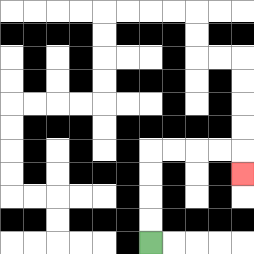{'start': '[6, 10]', 'end': '[10, 7]', 'path_directions': 'U,U,U,U,R,R,R,R,D', 'path_coordinates': '[[6, 10], [6, 9], [6, 8], [6, 7], [6, 6], [7, 6], [8, 6], [9, 6], [10, 6], [10, 7]]'}